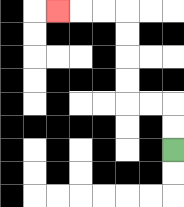{'start': '[7, 6]', 'end': '[2, 0]', 'path_directions': 'U,U,L,L,U,U,U,U,L,L,L', 'path_coordinates': '[[7, 6], [7, 5], [7, 4], [6, 4], [5, 4], [5, 3], [5, 2], [5, 1], [5, 0], [4, 0], [3, 0], [2, 0]]'}